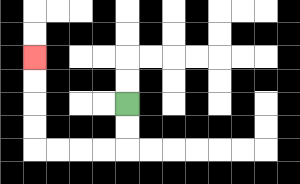{'start': '[5, 4]', 'end': '[1, 2]', 'path_directions': 'D,D,L,L,L,L,U,U,U,U', 'path_coordinates': '[[5, 4], [5, 5], [5, 6], [4, 6], [3, 6], [2, 6], [1, 6], [1, 5], [1, 4], [1, 3], [1, 2]]'}